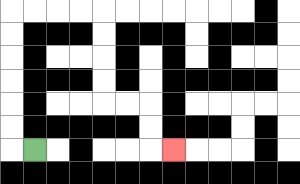{'start': '[1, 6]', 'end': '[7, 6]', 'path_directions': 'L,U,U,U,U,U,U,R,R,R,R,D,D,D,D,R,R,D,D,R', 'path_coordinates': '[[1, 6], [0, 6], [0, 5], [0, 4], [0, 3], [0, 2], [0, 1], [0, 0], [1, 0], [2, 0], [3, 0], [4, 0], [4, 1], [4, 2], [4, 3], [4, 4], [5, 4], [6, 4], [6, 5], [6, 6], [7, 6]]'}